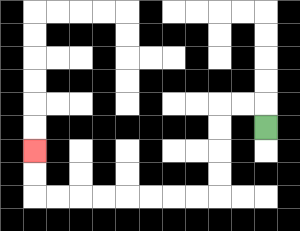{'start': '[11, 5]', 'end': '[1, 6]', 'path_directions': 'U,L,L,D,D,D,D,L,L,L,L,L,L,L,L,U,U', 'path_coordinates': '[[11, 5], [11, 4], [10, 4], [9, 4], [9, 5], [9, 6], [9, 7], [9, 8], [8, 8], [7, 8], [6, 8], [5, 8], [4, 8], [3, 8], [2, 8], [1, 8], [1, 7], [1, 6]]'}